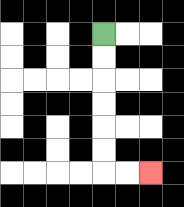{'start': '[4, 1]', 'end': '[6, 7]', 'path_directions': 'D,D,D,D,D,D,R,R', 'path_coordinates': '[[4, 1], [4, 2], [4, 3], [4, 4], [4, 5], [4, 6], [4, 7], [5, 7], [6, 7]]'}